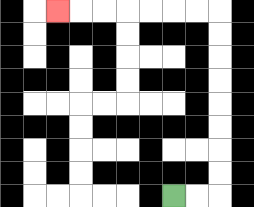{'start': '[7, 8]', 'end': '[2, 0]', 'path_directions': 'R,R,U,U,U,U,U,U,U,U,L,L,L,L,L,L,L', 'path_coordinates': '[[7, 8], [8, 8], [9, 8], [9, 7], [9, 6], [9, 5], [9, 4], [9, 3], [9, 2], [9, 1], [9, 0], [8, 0], [7, 0], [6, 0], [5, 0], [4, 0], [3, 0], [2, 0]]'}